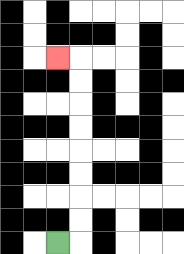{'start': '[2, 10]', 'end': '[2, 2]', 'path_directions': 'R,U,U,U,U,U,U,U,U,L', 'path_coordinates': '[[2, 10], [3, 10], [3, 9], [3, 8], [3, 7], [3, 6], [3, 5], [3, 4], [3, 3], [3, 2], [2, 2]]'}